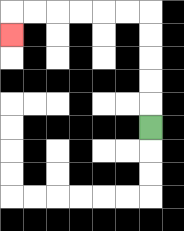{'start': '[6, 5]', 'end': '[0, 1]', 'path_directions': 'U,U,U,U,U,L,L,L,L,L,L,D', 'path_coordinates': '[[6, 5], [6, 4], [6, 3], [6, 2], [6, 1], [6, 0], [5, 0], [4, 0], [3, 0], [2, 0], [1, 0], [0, 0], [0, 1]]'}